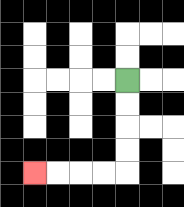{'start': '[5, 3]', 'end': '[1, 7]', 'path_directions': 'D,D,D,D,L,L,L,L', 'path_coordinates': '[[5, 3], [5, 4], [5, 5], [5, 6], [5, 7], [4, 7], [3, 7], [2, 7], [1, 7]]'}